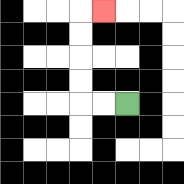{'start': '[5, 4]', 'end': '[4, 0]', 'path_directions': 'L,L,U,U,U,U,R', 'path_coordinates': '[[5, 4], [4, 4], [3, 4], [3, 3], [3, 2], [3, 1], [3, 0], [4, 0]]'}